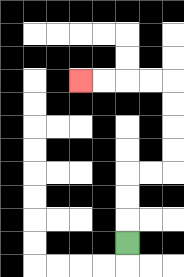{'start': '[5, 10]', 'end': '[3, 3]', 'path_directions': 'U,U,U,R,R,U,U,U,U,L,L,L,L', 'path_coordinates': '[[5, 10], [5, 9], [5, 8], [5, 7], [6, 7], [7, 7], [7, 6], [7, 5], [7, 4], [7, 3], [6, 3], [5, 3], [4, 3], [3, 3]]'}